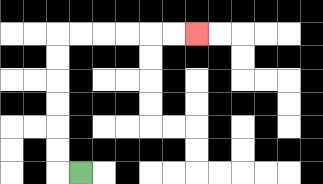{'start': '[3, 7]', 'end': '[8, 1]', 'path_directions': 'L,U,U,U,U,U,U,R,R,R,R,R,R', 'path_coordinates': '[[3, 7], [2, 7], [2, 6], [2, 5], [2, 4], [2, 3], [2, 2], [2, 1], [3, 1], [4, 1], [5, 1], [6, 1], [7, 1], [8, 1]]'}